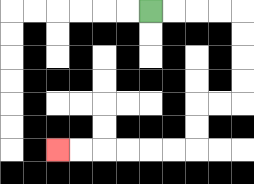{'start': '[6, 0]', 'end': '[2, 6]', 'path_directions': 'R,R,R,R,D,D,D,D,L,L,D,D,L,L,L,L,L,L', 'path_coordinates': '[[6, 0], [7, 0], [8, 0], [9, 0], [10, 0], [10, 1], [10, 2], [10, 3], [10, 4], [9, 4], [8, 4], [8, 5], [8, 6], [7, 6], [6, 6], [5, 6], [4, 6], [3, 6], [2, 6]]'}